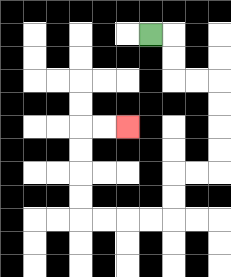{'start': '[6, 1]', 'end': '[5, 5]', 'path_directions': 'R,D,D,R,R,D,D,D,D,L,L,D,D,L,L,L,L,U,U,U,U,R,R', 'path_coordinates': '[[6, 1], [7, 1], [7, 2], [7, 3], [8, 3], [9, 3], [9, 4], [9, 5], [9, 6], [9, 7], [8, 7], [7, 7], [7, 8], [7, 9], [6, 9], [5, 9], [4, 9], [3, 9], [3, 8], [3, 7], [3, 6], [3, 5], [4, 5], [5, 5]]'}